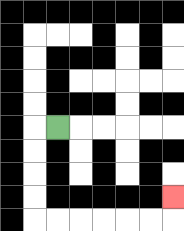{'start': '[2, 5]', 'end': '[7, 8]', 'path_directions': 'L,D,D,D,D,R,R,R,R,R,R,U', 'path_coordinates': '[[2, 5], [1, 5], [1, 6], [1, 7], [1, 8], [1, 9], [2, 9], [3, 9], [4, 9], [5, 9], [6, 9], [7, 9], [7, 8]]'}